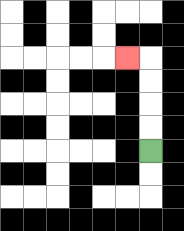{'start': '[6, 6]', 'end': '[5, 2]', 'path_directions': 'U,U,U,U,L', 'path_coordinates': '[[6, 6], [6, 5], [6, 4], [6, 3], [6, 2], [5, 2]]'}